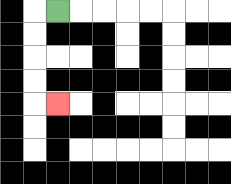{'start': '[2, 0]', 'end': '[2, 4]', 'path_directions': 'L,D,D,D,D,R', 'path_coordinates': '[[2, 0], [1, 0], [1, 1], [1, 2], [1, 3], [1, 4], [2, 4]]'}